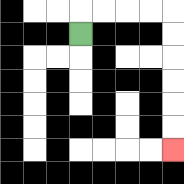{'start': '[3, 1]', 'end': '[7, 6]', 'path_directions': 'U,R,R,R,R,D,D,D,D,D,D', 'path_coordinates': '[[3, 1], [3, 0], [4, 0], [5, 0], [6, 0], [7, 0], [7, 1], [7, 2], [7, 3], [7, 4], [7, 5], [7, 6]]'}